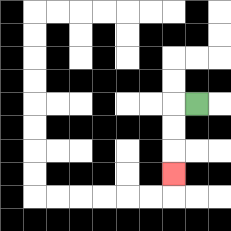{'start': '[8, 4]', 'end': '[7, 7]', 'path_directions': 'L,D,D,D', 'path_coordinates': '[[8, 4], [7, 4], [7, 5], [7, 6], [7, 7]]'}